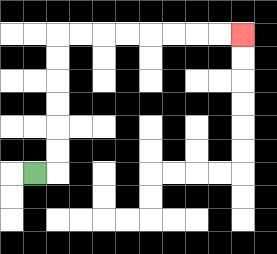{'start': '[1, 7]', 'end': '[10, 1]', 'path_directions': 'R,U,U,U,U,U,U,R,R,R,R,R,R,R,R', 'path_coordinates': '[[1, 7], [2, 7], [2, 6], [2, 5], [2, 4], [2, 3], [2, 2], [2, 1], [3, 1], [4, 1], [5, 1], [6, 1], [7, 1], [8, 1], [9, 1], [10, 1]]'}